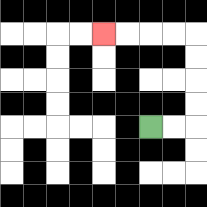{'start': '[6, 5]', 'end': '[4, 1]', 'path_directions': 'R,R,U,U,U,U,L,L,L,L', 'path_coordinates': '[[6, 5], [7, 5], [8, 5], [8, 4], [8, 3], [8, 2], [8, 1], [7, 1], [6, 1], [5, 1], [4, 1]]'}